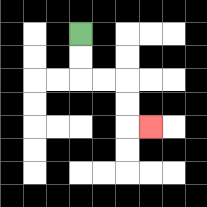{'start': '[3, 1]', 'end': '[6, 5]', 'path_directions': 'D,D,R,R,D,D,R', 'path_coordinates': '[[3, 1], [3, 2], [3, 3], [4, 3], [5, 3], [5, 4], [5, 5], [6, 5]]'}